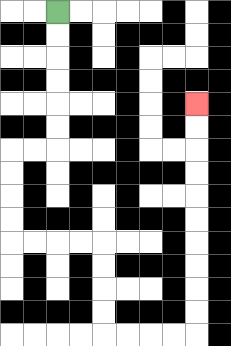{'start': '[2, 0]', 'end': '[8, 4]', 'path_directions': 'D,D,D,D,D,D,L,L,D,D,D,D,R,R,R,R,D,D,D,D,R,R,R,R,U,U,U,U,U,U,U,U,U,U', 'path_coordinates': '[[2, 0], [2, 1], [2, 2], [2, 3], [2, 4], [2, 5], [2, 6], [1, 6], [0, 6], [0, 7], [0, 8], [0, 9], [0, 10], [1, 10], [2, 10], [3, 10], [4, 10], [4, 11], [4, 12], [4, 13], [4, 14], [5, 14], [6, 14], [7, 14], [8, 14], [8, 13], [8, 12], [8, 11], [8, 10], [8, 9], [8, 8], [8, 7], [8, 6], [8, 5], [8, 4]]'}